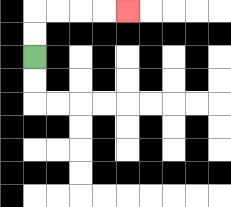{'start': '[1, 2]', 'end': '[5, 0]', 'path_directions': 'U,U,R,R,R,R', 'path_coordinates': '[[1, 2], [1, 1], [1, 0], [2, 0], [3, 0], [4, 0], [5, 0]]'}